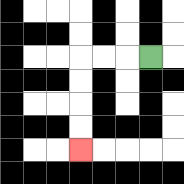{'start': '[6, 2]', 'end': '[3, 6]', 'path_directions': 'L,L,L,D,D,D,D', 'path_coordinates': '[[6, 2], [5, 2], [4, 2], [3, 2], [3, 3], [3, 4], [3, 5], [3, 6]]'}